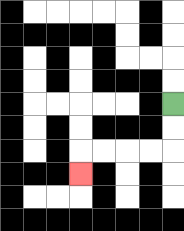{'start': '[7, 4]', 'end': '[3, 7]', 'path_directions': 'D,D,L,L,L,L,D', 'path_coordinates': '[[7, 4], [7, 5], [7, 6], [6, 6], [5, 6], [4, 6], [3, 6], [3, 7]]'}